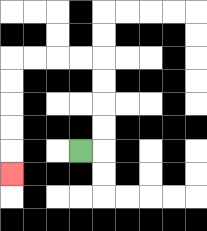{'start': '[3, 6]', 'end': '[0, 7]', 'path_directions': 'R,U,U,U,U,L,L,L,L,D,D,D,D,D', 'path_coordinates': '[[3, 6], [4, 6], [4, 5], [4, 4], [4, 3], [4, 2], [3, 2], [2, 2], [1, 2], [0, 2], [0, 3], [0, 4], [0, 5], [0, 6], [0, 7]]'}